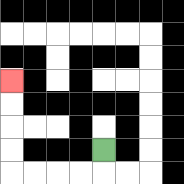{'start': '[4, 6]', 'end': '[0, 3]', 'path_directions': 'D,L,L,L,L,U,U,U,U', 'path_coordinates': '[[4, 6], [4, 7], [3, 7], [2, 7], [1, 7], [0, 7], [0, 6], [0, 5], [0, 4], [0, 3]]'}